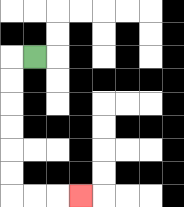{'start': '[1, 2]', 'end': '[3, 8]', 'path_directions': 'L,D,D,D,D,D,D,R,R,R', 'path_coordinates': '[[1, 2], [0, 2], [0, 3], [0, 4], [0, 5], [0, 6], [0, 7], [0, 8], [1, 8], [2, 8], [3, 8]]'}